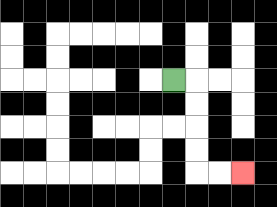{'start': '[7, 3]', 'end': '[10, 7]', 'path_directions': 'R,D,D,D,D,R,R', 'path_coordinates': '[[7, 3], [8, 3], [8, 4], [8, 5], [8, 6], [8, 7], [9, 7], [10, 7]]'}